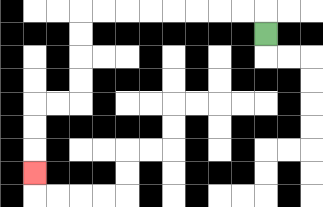{'start': '[11, 1]', 'end': '[1, 7]', 'path_directions': 'U,L,L,L,L,L,L,L,L,D,D,D,D,L,L,D,D,D', 'path_coordinates': '[[11, 1], [11, 0], [10, 0], [9, 0], [8, 0], [7, 0], [6, 0], [5, 0], [4, 0], [3, 0], [3, 1], [3, 2], [3, 3], [3, 4], [2, 4], [1, 4], [1, 5], [1, 6], [1, 7]]'}